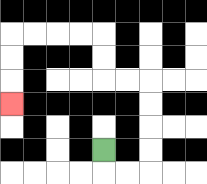{'start': '[4, 6]', 'end': '[0, 4]', 'path_directions': 'D,R,R,U,U,U,U,L,L,U,U,L,L,L,L,D,D,D', 'path_coordinates': '[[4, 6], [4, 7], [5, 7], [6, 7], [6, 6], [6, 5], [6, 4], [6, 3], [5, 3], [4, 3], [4, 2], [4, 1], [3, 1], [2, 1], [1, 1], [0, 1], [0, 2], [0, 3], [0, 4]]'}